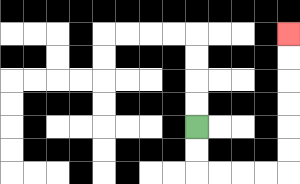{'start': '[8, 5]', 'end': '[12, 1]', 'path_directions': 'D,D,R,R,R,R,U,U,U,U,U,U', 'path_coordinates': '[[8, 5], [8, 6], [8, 7], [9, 7], [10, 7], [11, 7], [12, 7], [12, 6], [12, 5], [12, 4], [12, 3], [12, 2], [12, 1]]'}